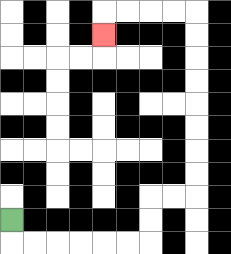{'start': '[0, 9]', 'end': '[4, 1]', 'path_directions': 'D,R,R,R,R,R,R,U,U,R,R,U,U,U,U,U,U,U,U,L,L,L,L,D', 'path_coordinates': '[[0, 9], [0, 10], [1, 10], [2, 10], [3, 10], [4, 10], [5, 10], [6, 10], [6, 9], [6, 8], [7, 8], [8, 8], [8, 7], [8, 6], [8, 5], [8, 4], [8, 3], [8, 2], [8, 1], [8, 0], [7, 0], [6, 0], [5, 0], [4, 0], [4, 1]]'}